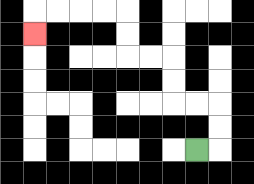{'start': '[8, 6]', 'end': '[1, 1]', 'path_directions': 'R,U,U,L,L,U,U,L,L,U,U,L,L,L,L,D', 'path_coordinates': '[[8, 6], [9, 6], [9, 5], [9, 4], [8, 4], [7, 4], [7, 3], [7, 2], [6, 2], [5, 2], [5, 1], [5, 0], [4, 0], [3, 0], [2, 0], [1, 0], [1, 1]]'}